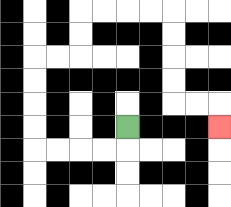{'start': '[5, 5]', 'end': '[9, 5]', 'path_directions': 'D,L,L,L,L,U,U,U,U,R,R,U,U,R,R,R,R,D,D,D,D,R,R,D', 'path_coordinates': '[[5, 5], [5, 6], [4, 6], [3, 6], [2, 6], [1, 6], [1, 5], [1, 4], [1, 3], [1, 2], [2, 2], [3, 2], [3, 1], [3, 0], [4, 0], [5, 0], [6, 0], [7, 0], [7, 1], [7, 2], [7, 3], [7, 4], [8, 4], [9, 4], [9, 5]]'}